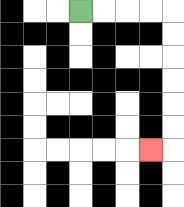{'start': '[3, 0]', 'end': '[6, 6]', 'path_directions': 'R,R,R,R,D,D,D,D,D,D,L', 'path_coordinates': '[[3, 0], [4, 0], [5, 0], [6, 0], [7, 0], [7, 1], [7, 2], [7, 3], [7, 4], [7, 5], [7, 6], [6, 6]]'}